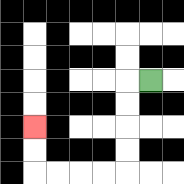{'start': '[6, 3]', 'end': '[1, 5]', 'path_directions': 'L,D,D,D,D,L,L,L,L,U,U', 'path_coordinates': '[[6, 3], [5, 3], [5, 4], [5, 5], [5, 6], [5, 7], [4, 7], [3, 7], [2, 7], [1, 7], [1, 6], [1, 5]]'}